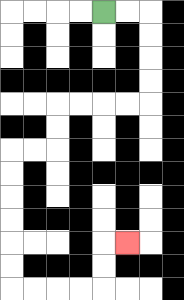{'start': '[4, 0]', 'end': '[5, 10]', 'path_directions': 'R,R,D,D,D,D,L,L,L,L,D,D,L,L,D,D,D,D,D,D,R,R,R,R,U,U,R', 'path_coordinates': '[[4, 0], [5, 0], [6, 0], [6, 1], [6, 2], [6, 3], [6, 4], [5, 4], [4, 4], [3, 4], [2, 4], [2, 5], [2, 6], [1, 6], [0, 6], [0, 7], [0, 8], [0, 9], [0, 10], [0, 11], [0, 12], [1, 12], [2, 12], [3, 12], [4, 12], [4, 11], [4, 10], [5, 10]]'}